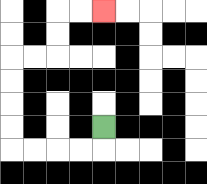{'start': '[4, 5]', 'end': '[4, 0]', 'path_directions': 'D,L,L,L,L,U,U,U,U,R,R,U,U,R,R', 'path_coordinates': '[[4, 5], [4, 6], [3, 6], [2, 6], [1, 6], [0, 6], [0, 5], [0, 4], [0, 3], [0, 2], [1, 2], [2, 2], [2, 1], [2, 0], [3, 0], [4, 0]]'}